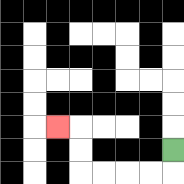{'start': '[7, 6]', 'end': '[2, 5]', 'path_directions': 'D,L,L,L,L,U,U,L', 'path_coordinates': '[[7, 6], [7, 7], [6, 7], [5, 7], [4, 7], [3, 7], [3, 6], [3, 5], [2, 5]]'}